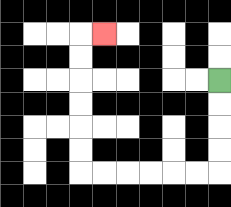{'start': '[9, 3]', 'end': '[4, 1]', 'path_directions': 'D,D,D,D,L,L,L,L,L,L,U,U,U,U,U,U,R', 'path_coordinates': '[[9, 3], [9, 4], [9, 5], [9, 6], [9, 7], [8, 7], [7, 7], [6, 7], [5, 7], [4, 7], [3, 7], [3, 6], [3, 5], [3, 4], [3, 3], [3, 2], [3, 1], [4, 1]]'}